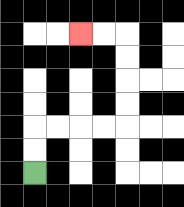{'start': '[1, 7]', 'end': '[3, 1]', 'path_directions': 'U,U,R,R,R,R,U,U,U,U,L,L', 'path_coordinates': '[[1, 7], [1, 6], [1, 5], [2, 5], [3, 5], [4, 5], [5, 5], [5, 4], [5, 3], [5, 2], [5, 1], [4, 1], [3, 1]]'}